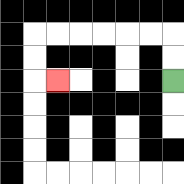{'start': '[7, 3]', 'end': '[2, 3]', 'path_directions': 'U,U,L,L,L,L,L,L,D,D,R', 'path_coordinates': '[[7, 3], [7, 2], [7, 1], [6, 1], [5, 1], [4, 1], [3, 1], [2, 1], [1, 1], [1, 2], [1, 3], [2, 3]]'}